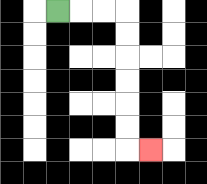{'start': '[2, 0]', 'end': '[6, 6]', 'path_directions': 'R,R,R,D,D,D,D,D,D,R', 'path_coordinates': '[[2, 0], [3, 0], [4, 0], [5, 0], [5, 1], [5, 2], [5, 3], [5, 4], [5, 5], [5, 6], [6, 6]]'}